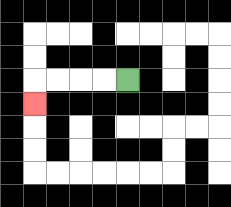{'start': '[5, 3]', 'end': '[1, 4]', 'path_directions': 'L,L,L,L,D', 'path_coordinates': '[[5, 3], [4, 3], [3, 3], [2, 3], [1, 3], [1, 4]]'}